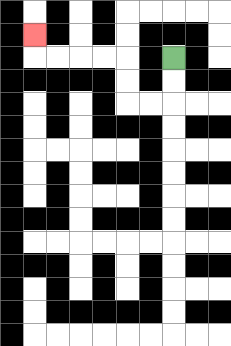{'start': '[7, 2]', 'end': '[1, 1]', 'path_directions': 'D,D,L,L,U,U,L,L,L,L,U', 'path_coordinates': '[[7, 2], [7, 3], [7, 4], [6, 4], [5, 4], [5, 3], [5, 2], [4, 2], [3, 2], [2, 2], [1, 2], [1, 1]]'}